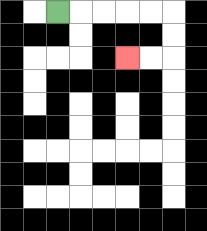{'start': '[2, 0]', 'end': '[5, 2]', 'path_directions': 'R,R,R,R,R,D,D,L,L', 'path_coordinates': '[[2, 0], [3, 0], [4, 0], [5, 0], [6, 0], [7, 0], [7, 1], [7, 2], [6, 2], [5, 2]]'}